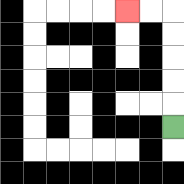{'start': '[7, 5]', 'end': '[5, 0]', 'path_directions': 'U,U,U,U,U,L,L', 'path_coordinates': '[[7, 5], [7, 4], [7, 3], [7, 2], [7, 1], [7, 0], [6, 0], [5, 0]]'}